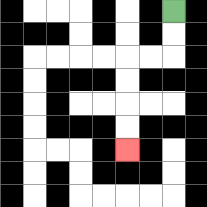{'start': '[7, 0]', 'end': '[5, 6]', 'path_directions': 'D,D,L,L,D,D,D,D', 'path_coordinates': '[[7, 0], [7, 1], [7, 2], [6, 2], [5, 2], [5, 3], [5, 4], [5, 5], [5, 6]]'}